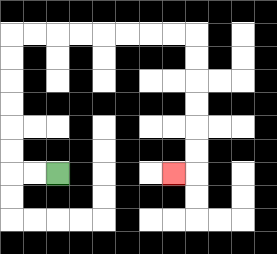{'start': '[2, 7]', 'end': '[7, 7]', 'path_directions': 'L,L,U,U,U,U,U,U,R,R,R,R,R,R,R,R,D,D,D,D,D,D,L', 'path_coordinates': '[[2, 7], [1, 7], [0, 7], [0, 6], [0, 5], [0, 4], [0, 3], [0, 2], [0, 1], [1, 1], [2, 1], [3, 1], [4, 1], [5, 1], [6, 1], [7, 1], [8, 1], [8, 2], [8, 3], [8, 4], [8, 5], [8, 6], [8, 7], [7, 7]]'}